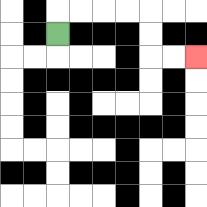{'start': '[2, 1]', 'end': '[8, 2]', 'path_directions': 'U,R,R,R,R,D,D,R,R', 'path_coordinates': '[[2, 1], [2, 0], [3, 0], [4, 0], [5, 0], [6, 0], [6, 1], [6, 2], [7, 2], [8, 2]]'}